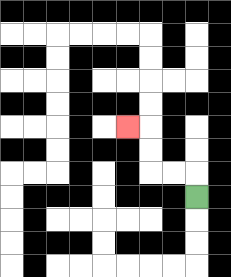{'start': '[8, 8]', 'end': '[5, 5]', 'path_directions': 'U,L,L,U,U,L', 'path_coordinates': '[[8, 8], [8, 7], [7, 7], [6, 7], [6, 6], [6, 5], [5, 5]]'}